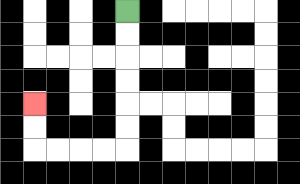{'start': '[5, 0]', 'end': '[1, 4]', 'path_directions': 'D,D,D,D,D,D,L,L,L,L,U,U', 'path_coordinates': '[[5, 0], [5, 1], [5, 2], [5, 3], [5, 4], [5, 5], [5, 6], [4, 6], [3, 6], [2, 6], [1, 6], [1, 5], [1, 4]]'}